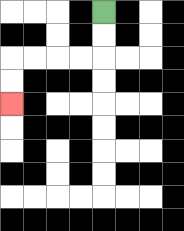{'start': '[4, 0]', 'end': '[0, 4]', 'path_directions': 'D,D,L,L,L,L,D,D', 'path_coordinates': '[[4, 0], [4, 1], [4, 2], [3, 2], [2, 2], [1, 2], [0, 2], [0, 3], [0, 4]]'}